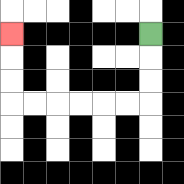{'start': '[6, 1]', 'end': '[0, 1]', 'path_directions': 'D,D,D,L,L,L,L,L,L,U,U,U', 'path_coordinates': '[[6, 1], [6, 2], [6, 3], [6, 4], [5, 4], [4, 4], [3, 4], [2, 4], [1, 4], [0, 4], [0, 3], [0, 2], [0, 1]]'}